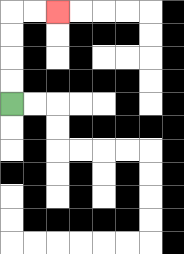{'start': '[0, 4]', 'end': '[2, 0]', 'path_directions': 'U,U,U,U,R,R', 'path_coordinates': '[[0, 4], [0, 3], [0, 2], [0, 1], [0, 0], [1, 0], [2, 0]]'}